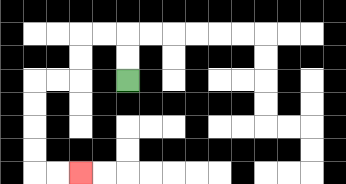{'start': '[5, 3]', 'end': '[3, 7]', 'path_directions': 'U,U,L,L,D,D,L,L,D,D,D,D,R,R', 'path_coordinates': '[[5, 3], [5, 2], [5, 1], [4, 1], [3, 1], [3, 2], [3, 3], [2, 3], [1, 3], [1, 4], [1, 5], [1, 6], [1, 7], [2, 7], [3, 7]]'}